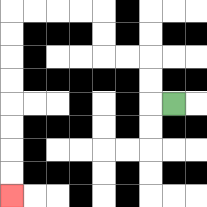{'start': '[7, 4]', 'end': '[0, 8]', 'path_directions': 'L,U,U,L,L,U,U,L,L,L,L,D,D,D,D,D,D,D,D', 'path_coordinates': '[[7, 4], [6, 4], [6, 3], [6, 2], [5, 2], [4, 2], [4, 1], [4, 0], [3, 0], [2, 0], [1, 0], [0, 0], [0, 1], [0, 2], [0, 3], [0, 4], [0, 5], [0, 6], [0, 7], [0, 8]]'}